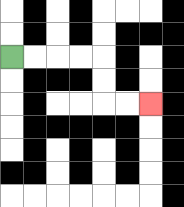{'start': '[0, 2]', 'end': '[6, 4]', 'path_directions': 'R,R,R,R,D,D,R,R', 'path_coordinates': '[[0, 2], [1, 2], [2, 2], [3, 2], [4, 2], [4, 3], [4, 4], [5, 4], [6, 4]]'}